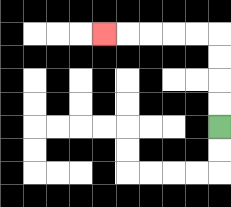{'start': '[9, 5]', 'end': '[4, 1]', 'path_directions': 'U,U,U,U,L,L,L,L,L', 'path_coordinates': '[[9, 5], [9, 4], [9, 3], [9, 2], [9, 1], [8, 1], [7, 1], [6, 1], [5, 1], [4, 1]]'}